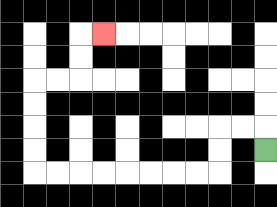{'start': '[11, 6]', 'end': '[4, 1]', 'path_directions': 'U,L,L,D,D,L,L,L,L,L,L,L,L,U,U,U,U,R,R,U,U,R', 'path_coordinates': '[[11, 6], [11, 5], [10, 5], [9, 5], [9, 6], [9, 7], [8, 7], [7, 7], [6, 7], [5, 7], [4, 7], [3, 7], [2, 7], [1, 7], [1, 6], [1, 5], [1, 4], [1, 3], [2, 3], [3, 3], [3, 2], [3, 1], [4, 1]]'}